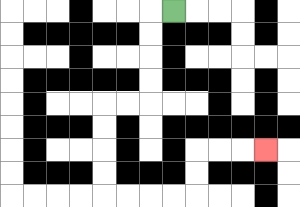{'start': '[7, 0]', 'end': '[11, 6]', 'path_directions': 'L,D,D,D,D,L,L,D,D,D,D,R,R,R,R,U,U,R,R,R', 'path_coordinates': '[[7, 0], [6, 0], [6, 1], [6, 2], [6, 3], [6, 4], [5, 4], [4, 4], [4, 5], [4, 6], [4, 7], [4, 8], [5, 8], [6, 8], [7, 8], [8, 8], [8, 7], [8, 6], [9, 6], [10, 6], [11, 6]]'}